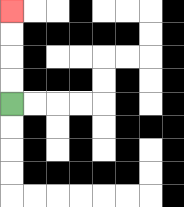{'start': '[0, 4]', 'end': '[0, 0]', 'path_directions': 'U,U,U,U', 'path_coordinates': '[[0, 4], [0, 3], [0, 2], [0, 1], [0, 0]]'}